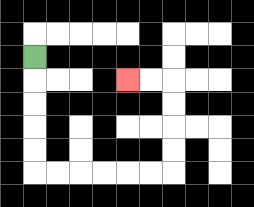{'start': '[1, 2]', 'end': '[5, 3]', 'path_directions': 'D,D,D,D,D,R,R,R,R,R,R,U,U,U,U,L,L', 'path_coordinates': '[[1, 2], [1, 3], [1, 4], [1, 5], [1, 6], [1, 7], [2, 7], [3, 7], [4, 7], [5, 7], [6, 7], [7, 7], [7, 6], [7, 5], [7, 4], [7, 3], [6, 3], [5, 3]]'}